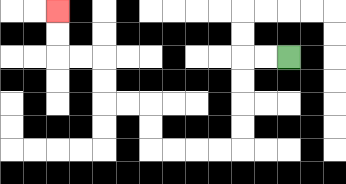{'start': '[12, 2]', 'end': '[2, 0]', 'path_directions': 'L,L,D,D,D,D,L,L,L,L,U,U,L,L,U,U,L,L,U,U', 'path_coordinates': '[[12, 2], [11, 2], [10, 2], [10, 3], [10, 4], [10, 5], [10, 6], [9, 6], [8, 6], [7, 6], [6, 6], [6, 5], [6, 4], [5, 4], [4, 4], [4, 3], [4, 2], [3, 2], [2, 2], [2, 1], [2, 0]]'}